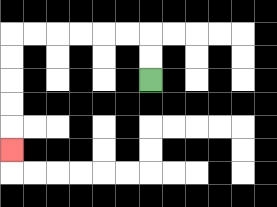{'start': '[6, 3]', 'end': '[0, 6]', 'path_directions': 'U,U,L,L,L,L,L,L,D,D,D,D,D', 'path_coordinates': '[[6, 3], [6, 2], [6, 1], [5, 1], [4, 1], [3, 1], [2, 1], [1, 1], [0, 1], [0, 2], [0, 3], [0, 4], [0, 5], [0, 6]]'}